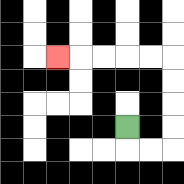{'start': '[5, 5]', 'end': '[2, 2]', 'path_directions': 'D,R,R,U,U,U,U,L,L,L,L,L', 'path_coordinates': '[[5, 5], [5, 6], [6, 6], [7, 6], [7, 5], [7, 4], [7, 3], [7, 2], [6, 2], [5, 2], [4, 2], [3, 2], [2, 2]]'}